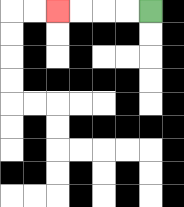{'start': '[6, 0]', 'end': '[2, 0]', 'path_directions': 'L,L,L,L', 'path_coordinates': '[[6, 0], [5, 0], [4, 0], [3, 0], [2, 0]]'}